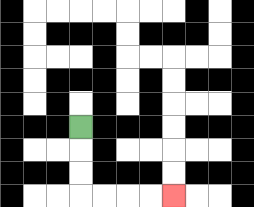{'start': '[3, 5]', 'end': '[7, 8]', 'path_directions': 'D,D,D,R,R,R,R', 'path_coordinates': '[[3, 5], [3, 6], [3, 7], [3, 8], [4, 8], [5, 8], [6, 8], [7, 8]]'}